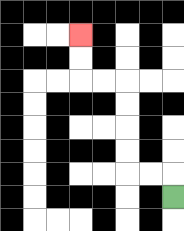{'start': '[7, 8]', 'end': '[3, 1]', 'path_directions': 'U,L,L,U,U,U,U,L,L,U,U', 'path_coordinates': '[[7, 8], [7, 7], [6, 7], [5, 7], [5, 6], [5, 5], [5, 4], [5, 3], [4, 3], [3, 3], [3, 2], [3, 1]]'}